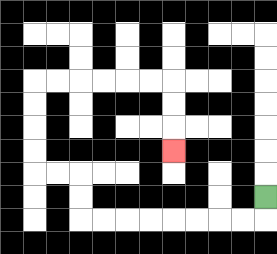{'start': '[11, 8]', 'end': '[7, 6]', 'path_directions': 'D,L,L,L,L,L,L,L,L,U,U,L,L,U,U,U,U,R,R,R,R,R,R,D,D,D', 'path_coordinates': '[[11, 8], [11, 9], [10, 9], [9, 9], [8, 9], [7, 9], [6, 9], [5, 9], [4, 9], [3, 9], [3, 8], [3, 7], [2, 7], [1, 7], [1, 6], [1, 5], [1, 4], [1, 3], [2, 3], [3, 3], [4, 3], [5, 3], [6, 3], [7, 3], [7, 4], [7, 5], [7, 6]]'}